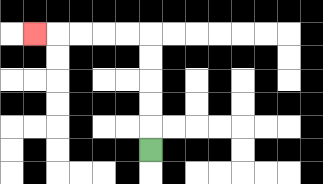{'start': '[6, 6]', 'end': '[1, 1]', 'path_directions': 'U,U,U,U,U,L,L,L,L,L', 'path_coordinates': '[[6, 6], [6, 5], [6, 4], [6, 3], [6, 2], [6, 1], [5, 1], [4, 1], [3, 1], [2, 1], [1, 1]]'}